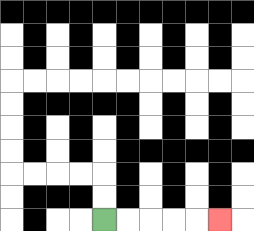{'start': '[4, 9]', 'end': '[9, 9]', 'path_directions': 'R,R,R,R,R', 'path_coordinates': '[[4, 9], [5, 9], [6, 9], [7, 9], [8, 9], [9, 9]]'}